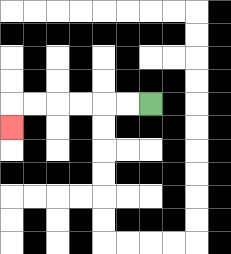{'start': '[6, 4]', 'end': '[0, 5]', 'path_directions': 'L,L,L,L,L,L,D', 'path_coordinates': '[[6, 4], [5, 4], [4, 4], [3, 4], [2, 4], [1, 4], [0, 4], [0, 5]]'}